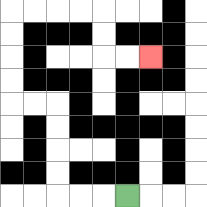{'start': '[5, 8]', 'end': '[6, 2]', 'path_directions': 'L,L,L,U,U,U,U,L,L,U,U,U,U,R,R,R,R,D,D,R,R', 'path_coordinates': '[[5, 8], [4, 8], [3, 8], [2, 8], [2, 7], [2, 6], [2, 5], [2, 4], [1, 4], [0, 4], [0, 3], [0, 2], [0, 1], [0, 0], [1, 0], [2, 0], [3, 0], [4, 0], [4, 1], [4, 2], [5, 2], [6, 2]]'}